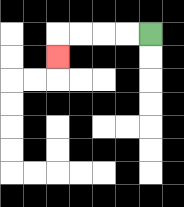{'start': '[6, 1]', 'end': '[2, 2]', 'path_directions': 'L,L,L,L,D', 'path_coordinates': '[[6, 1], [5, 1], [4, 1], [3, 1], [2, 1], [2, 2]]'}